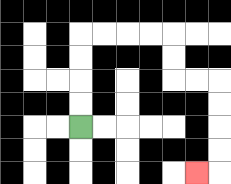{'start': '[3, 5]', 'end': '[8, 7]', 'path_directions': 'U,U,U,U,R,R,R,R,D,D,R,R,D,D,D,D,L', 'path_coordinates': '[[3, 5], [3, 4], [3, 3], [3, 2], [3, 1], [4, 1], [5, 1], [6, 1], [7, 1], [7, 2], [7, 3], [8, 3], [9, 3], [9, 4], [9, 5], [9, 6], [9, 7], [8, 7]]'}